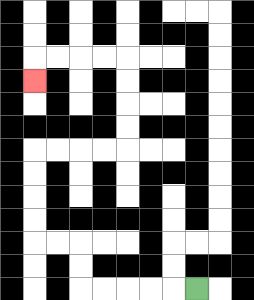{'start': '[8, 12]', 'end': '[1, 3]', 'path_directions': 'L,L,L,L,L,U,U,L,L,U,U,U,U,R,R,R,R,U,U,U,U,L,L,L,L,D', 'path_coordinates': '[[8, 12], [7, 12], [6, 12], [5, 12], [4, 12], [3, 12], [3, 11], [3, 10], [2, 10], [1, 10], [1, 9], [1, 8], [1, 7], [1, 6], [2, 6], [3, 6], [4, 6], [5, 6], [5, 5], [5, 4], [5, 3], [5, 2], [4, 2], [3, 2], [2, 2], [1, 2], [1, 3]]'}